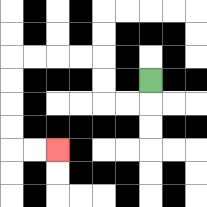{'start': '[6, 3]', 'end': '[2, 6]', 'path_directions': 'D,L,L,U,U,L,L,L,L,D,D,D,D,R,R', 'path_coordinates': '[[6, 3], [6, 4], [5, 4], [4, 4], [4, 3], [4, 2], [3, 2], [2, 2], [1, 2], [0, 2], [0, 3], [0, 4], [0, 5], [0, 6], [1, 6], [2, 6]]'}